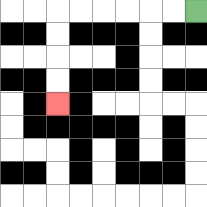{'start': '[8, 0]', 'end': '[2, 4]', 'path_directions': 'L,L,L,L,L,L,D,D,D,D', 'path_coordinates': '[[8, 0], [7, 0], [6, 0], [5, 0], [4, 0], [3, 0], [2, 0], [2, 1], [2, 2], [2, 3], [2, 4]]'}